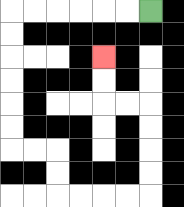{'start': '[6, 0]', 'end': '[4, 2]', 'path_directions': 'L,L,L,L,L,L,D,D,D,D,D,D,R,R,D,D,R,R,R,R,U,U,U,U,L,L,U,U', 'path_coordinates': '[[6, 0], [5, 0], [4, 0], [3, 0], [2, 0], [1, 0], [0, 0], [0, 1], [0, 2], [0, 3], [0, 4], [0, 5], [0, 6], [1, 6], [2, 6], [2, 7], [2, 8], [3, 8], [4, 8], [5, 8], [6, 8], [6, 7], [6, 6], [6, 5], [6, 4], [5, 4], [4, 4], [4, 3], [4, 2]]'}